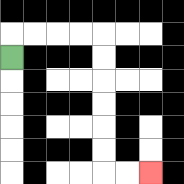{'start': '[0, 2]', 'end': '[6, 7]', 'path_directions': 'U,R,R,R,R,D,D,D,D,D,D,R,R', 'path_coordinates': '[[0, 2], [0, 1], [1, 1], [2, 1], [3, 1], [4, 1], [4, 2], [4, 3], [4, 4], [4, 5], [4, 6], [4, 7], [5, 7], [6, 7]]'}